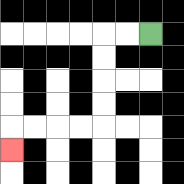{'start': '[6, 1]', 'end': '[0, 6]', 'path_directions': 'L,L,D,D,D,D,L,L,L,L,D', 'path_coordinates': '[[6, 1], [5, 1], [4, 1], [4, 2], [4, 3], [4, 4], [4, 5], [3, 5], [2, 5], [1, 5], [0, 5], [0, 6]]'}